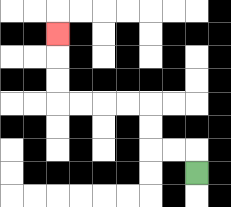{'start': '[8, 7]', 'end': '[2, 1]', 'path_directions': 'U,L,L,U,U,L,L,L,L,U,U,U', 'path_coordinates': '[[8, 7], [8, 6], [7, 6], [6, 6], [6, 5], [6, 4], [5, 4], [4, 4], [3, 4], [2, 4], [2, 3], [2, 2], [2, 1]]'}